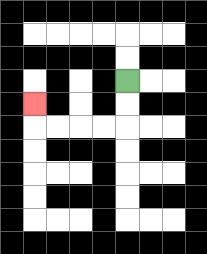{'start': '[5, 3]', 'end': '[1, 4]', 'path_directions': 'D,D,L,L,L,L,U', 'path_coordinates': '[[5, 3], [5, 4], [5, 5], [4, 5], [3, 5], [2, 5], [1, 5], [1, 4]]'}